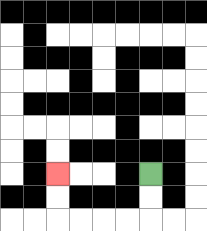{'start': '[6, 7]', 'end': '[2, 7]', 'path_directions': 'D,D,L,L,L,L,U,U', 'path_coordinates': '[[6, 7], [6, 8], [6, 9], [5, 9], [4, 9], [3, 9], [2, 9], [2, 8], [2, 7]]'}